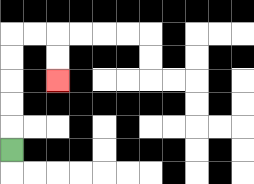{'start': '[0, 6]', 'end': '[2, 3]', 'path_directions': 'U,U,U,U,U,R,R,D,D', 'path_coordinates': '[[0, 6], [0, 5], [0, 4], [0, 3], [0, 2], [0, 1], [1, 1], [2, 1], [2, 2], [2, 3]]'}